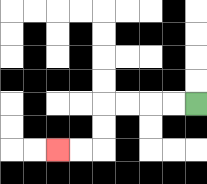{'start': '[8, 4]', 'end': '[2, 6]', 'path_directions': 'L,L,L,L,D,D,L,L', 'path_coordinates': '[[8, 4], [7, 4], [6, 4], [5, 4], [4, 4], [4, 5], [4, 6], [3, 6], [2, 6]]'}